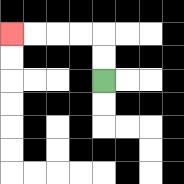{'start': '[4, 3]', 'end': '[0, 1]', 'path_directions': 'U,U,L,L,L,L', 'path_coordinates': '[[4, 3], [4, 2], [4, 1], [3, 1], [2, 1], [1, 1], [0, 1]]'}